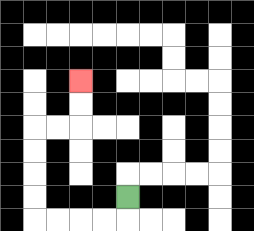{'start': '[5, 8]', 'end': '[3, 3]', 'path_directions': 'D,L,L,L,L,U,U,U,U,R,R,U,U', 'path_coordinates': '[[5, 8], [5, 9], [4, 9], [3, 9], [2, 9], [1, 9], [1, 8], [1, 7], [1, 6], [1, 5], [2, 5], [3, 5], [3, 4], [3, 3]]'}